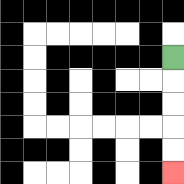{'start': '[7, 2]', 'end': '[7, 7]', 'path_directions': 'D,D,D,D,D', 'path_coordinates': '[[7, 2], [7, 3], [7, 4], [7, 5], [7, 6], [7, 7]]'}